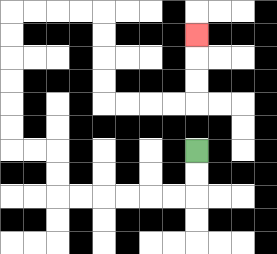{'start': '[8, 6]', 'end': '[8, 1]', 'path_directions': 'D,D,L,L,L,L,L,L,U,U,L,L,U,U,U,U,U,U,R,R,R,R,D,D,D,D,R,R,R,R,U,U,U', 'path_coordinates': '[[8, 6], [8, 7], [8, 8], [7, 8], [6, 8], [5, 8], [4, 8], [3, 8], [2, 8], [2, 7], [2, 6], [1, 6], [0, 6], [0, 5], [0, 4], [0, 3], [0, 2], [0, 1], [0, 0], [1, 0], [2, 0], [3, 0], [4, 0], [4, 1], [4, 2], [4, 3], [4, 4], [5, 4], [6, 4], [7, 4], [8, 4], [8, 3], [8, 2], [8, 1]]'}